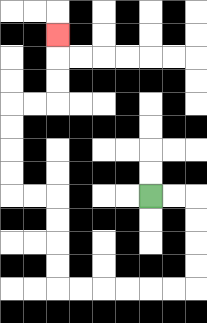{'start': '[6, 8]', 'end': '[2, 1]', 'path_directions': 'R,R,D,D,D,D,L,L,L,L,L,L,U,U,U,U,L,L,U,U,U,U,R,R,U,U,U', 'path_coordinates': '[[6, 8], [7, 8], [8, 8], [8, 9], [8, 10], [8, 11], [8, 12], [7, 12], [6, 12], [5, 12], [4, 12], [3, 12], [2, 12], [2, 11], [2, 10], [2, 9], [2, 8], [1, 8], [0, 8], [0, 7], [0, 6], [0, 5], [0, 4], [1, 4], [2, 4], [2, 3], [2, 2], [2, 1]]'}